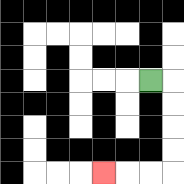{'start': '[6, 3]', 'end': '[4, 7]', 'path_directions': 'R,D,D,D,D,L,L,L', 'path_coordinates': '[[6, 3], [7, 3], [7, 4], [7, 5], [7, 6], [7, 7], [6, 7], [5, 7], [4, 7]]'}